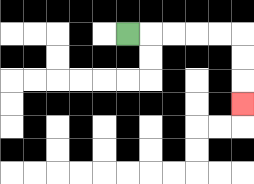{'start': '[5, 1]', 'end': '[10, 4]', 'path_directions': 'R,R,R,R,R,D,D,D', 'path_coordinates': '[[5, 1], [6, 1], [7, 1], [8, 1], [9, 1], [10, 1], [10, 2], [10, 3], [10, 4]]'}